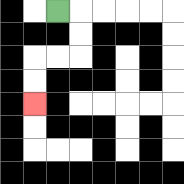{'start': '[2, 0]', 'end': '[1, 4]', 'path_directions': 'R,D,D,L,L,D,D', 'path_coordinates': '[[2, 0], [3, 0], [3, 1], [3, 2], [2, 2], [1, 2], [1, 3], [1, 4]]'}